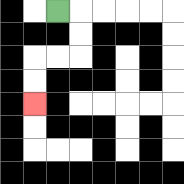{'start': '[2, 0]', 'end': '[1, 4]', 'path_directions': 'R,D,D,L,L,D,D', 'path_coordinates': '[[2, 0], [3, 0], [3, 1], [3, 2], [2, 2], [1, 2], [1, 3], [1, 4]]'}